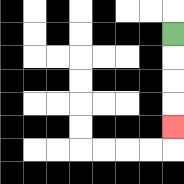{'start': '[7, 1]', 'end': '[7, 5]', 'path_directions': 'D,D,D,D', 'path_coordinates': '[[7, 1], [7, 2], [7, 3], [7, 4], [7, 5]]'}